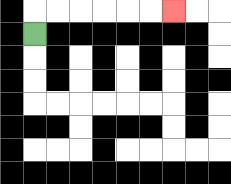{'start': '[1, 1]', 'end': '[7, 0]', 'path_directions': 'U,R,R,R,R,R,R', 'path_coordinates': '[[1, 1], [1, 0], [2, 0], [3, 0], [4, 0], [5, 0], [6, 0], [7, 0]]'}